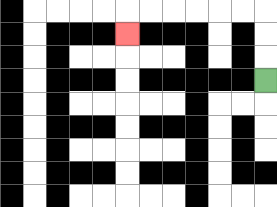{'start': '[11, 3]', 'end': '[5, 1]', 'path_directions': 'U,U,U,L,L,L,L,L,L,D', 'path_coordinates': '[[11, 3], [11, 2], [11, 1], [11, 0], [10, 0], [9, 0], [8, 0], [7, 0], [6, 0], [5, 0], [5, 1]]'}